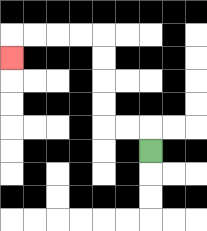{'start': '[6, 6]', 'end': '[0, 2]', 'path_directions': 'U,L,L,U,U,U,U,L,L,L,L,D', 'path_coordinates': '[[6, 6], [6, 5], [5, 5], [4, 5], [4, 4], [4, 3], [4, 2], [4, 1], [3, 1], [2, 1], [1, 1], [0, 1], [0, 2]]'}